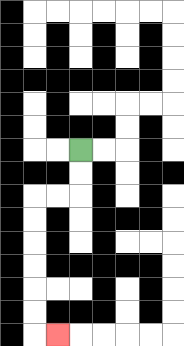{'start': '[3, 6]', 'end': '[2, 14]', 'path_directions': 'D,D,L,L,D,D,D,D,D,D,R', 'path_coordinates': '[[3, 6], [3, 7], [3, 8], [2, 8], [1, 8], [1, 9], [1, 10], [1, 11], [1, 12], [1, 13], [1, 14], [2, 14]]'}